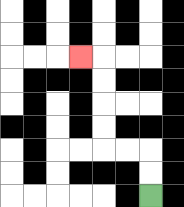{'start': '[6, 8]', 'end': '[3, 2]', 'path_directions': 'U,U,L,L,U,U,U,U,L', 'path_coordinates': '[[6, 8], [6, 7], [6, 6], [5, 6], [4, 6], [4, 5], [4, 4], [4, 3], [4, 2], [3, 2]]'}